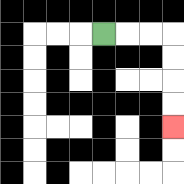{'start': '[4, 1]', 'end': '[7, 5]', 'path_directions': 'R,R,R,D,D,D,D', 'path_coordinates': '[[4, 1], [5, 1], [6, 1], [7, 1], [7, 2], [7, 3], [7, 4], [7, 5]]'}